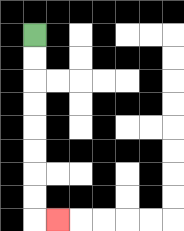{'start': '[1, 1]', 'end': '[2, 9]', 'path_directions': 'D,D,D,D,D,D,D,D,R', 'path_coordinates': '[[1, 1], [1, 2], [1, 3], [1, 4], [1, 5], [1, 6], [1, 7], [1, 8], [1, 9], [2, 9]]'}